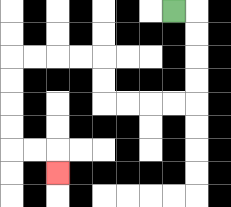{'start': '[7, 0]', 'end': '[2, 7]', 'path_directions': 'R,D,D,D,D,L,L,L,L,U,U,L,L,L,L,D,D,D,D,R,R,D', 'path_coordinates': '[[7, 0], [8, 0], [8, 1], [8, 2], [8, 3], [8, 4], [7, 4], [6, 4], [5, 4], [4, 4], [4, 3], [4, 2], [3, 2], [2, 2], [1, 2], [0, 2], [0, 3], [0, 4], [0, 5], [0, 6], [1, 6], [2, 6], [2, 7]]'}